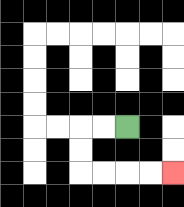{'start': '[5, 5]', 'end': '[7, 7]', 'path_directions': 'L,L,D,D,R,R,R,R', 'path_coordinates': '[[5, 5], [4, 5], [3, 5], [3, 6], [3, 7], [4, 7], [5, 7], [6, 7], [7, 7]]'}